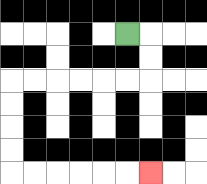{'start': '[5, 1]', 'end': '[6, 7]', 'path_directions': 'R,D,D,L,L,L,L,L,L,D,D,D,D,R,R,R,R,R,R', 'path_coordinates': '[[5, 1], [6, 1], [6, 2], [6, 3], [5, 3], [4, 3], [3, 3], [2, 3], [1, 3], [0, 3], [0, 4], [0, 5], [0, 6], [0, 7], [1, 7], [2, 7], [3, 7], [4, 7], [5, 7], [6, 7]]'}